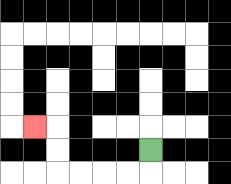{'start': '[6, 6]', 'end': '[1, 5]', 'path_directions': 'D,L,L,L,L,U,U,L', 'path_coordinates': '[[6, 6], [6, 7], [5, 7], [4, 7], [3, 7], [2, 7], [2, 6], [2, 5], [1, 5]]'}